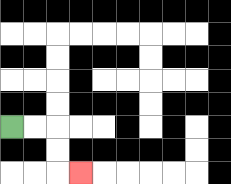{'start': '[0, 5]', 'end': '[3, 7]', 'path_directions': 'R,R,D,D,R', 'path_coordinates': '[[0, 5], [1, 5], [2, 5], [2, 6], [2, 7], [3, 7]]'}